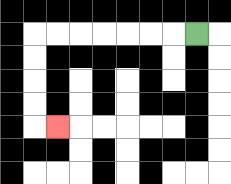{'start': '[8, 1]', 'end': '[2, 5]', 'path_directions': 'L,L,L,L,L,L,L,D,D,D,D,R', 'path_coordinates': '[[8, 1], [7, 1], [6, 1], [5, 1], [4, 1], [3, 1], [2, 1], [1, 1], [1, 2], [1, 3], [1, 4], [1, 5], [2, 5]]'}